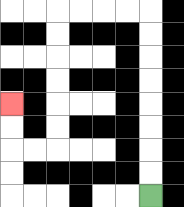{'start': '[6, 8]', 'end': '[0, 4]', 'path_directions': 'U,U,U,U,U,U,U,U,L,L,L,L,D,D,D,D,D,D,L,L,U,U', 'path_coordinates': '[[6, 8], [6, 7], [6, 6], [6, 5], [6, 4], [6, 3], [6, 2], [6, 1], [6, 0], [5, 0], [4, 0], [3, 0], [2, 0], [2, 1], [2, 2], [2, 3], [2, 4], [2, 5], [2, 6], [1, 6], [0, 6], [0, 5], [0, 4]]'}